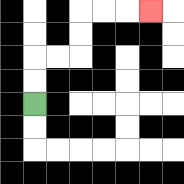{'start': '[1, 4]', 'end': '[6, 0]', 'path_directions': 'U,U,R,R,U,U,R,R,R', 'path_coordinates': '[[1, 4], [1, 3], [1, 2], [2, 2], [3, 2], [3, 1], [3, 0], [4, 0], [5, 0], [6, 0]]'}